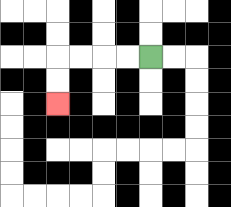{'start': '[6, 2]', 'end': '[2, 4]', 'path_directions': 'L,L,L,L,D,D', 'path_coordinates': '[[6, 2], [5, 2], [4, 2], [3, 2], [2, 2], [2, 3], [2, 4]]'}